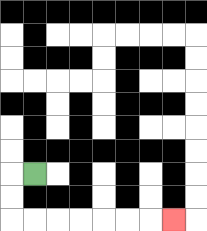{'start': '[1, 7]', 'end': '[7, 9]', 'path_directions': 'L,D,D,R,R,R,R,R,R,R', 'path_coordinates': '[[1, 7], [0, 7], [0, 8], [0, 9], [1, 9], [2, 9], [3, 9], [4, 9], [5, 9], [6, 9], [7, 9]]'}